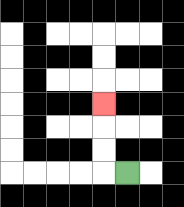{'start': '[5, 7]', 'end': '[4, 4]', 'path_directions': 'L,U,U,U', 'path_coordinates': '[[5, 7], [4, 7], [4, 6], [4, 5], [4, 4]]'}